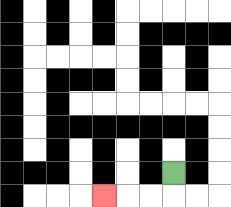{'start': '[7, 7]', 'end': '[4, 8]', 'path_directions': 'D,L,L,L', 'path_coordinates': '[[7, 7], [7, 8], [6, 8], [5, 8], [4, 8]]'}